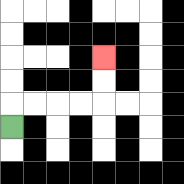{'start': '[0, 5]', 'end': '[4, 2]', 'path_directions': 'U,R,R,R,R,U,U', 'path_coordinates': '[[0, 5], [0, 4], [1, 4], [2, 4], [3, 4], [4, 4], [4, 3], [4, 2]]'}